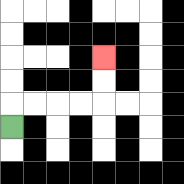{'start': '[0, 5]', 'end': '[4, 2]', 'path_directions': 'U,R,R,R,R,U,U', 'path_coordinates': '[[0, 5], [0, 4], [1, 4], [2, 4], [3, 4], [4, 4], [4, 3], [4, 2]]'}